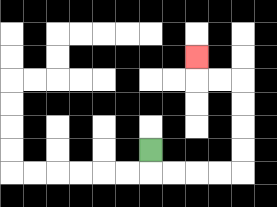{'start': '[6, 6]', 'end': '[8, 2]', 'path_directions': 'D,R,R,R,R,U,U,U,U,L,L,U', 'path_coordinates': '[[6, 6], [6, 7], [7, 7], [8, 7], [9, 7], [10, 7], [10, 6], [10, 5], [10, 4], [10, 3], [9, 3], [8, 3], [8, 2]]'}